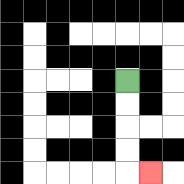{'start': '[5, 3]', 'end': '[6, 7]', 'path_directions': 'D,D,D,D,R', 'path_coordinates': '[[5, 3], [5, 4], [5, 5], [5, 6], [5, 7], [6, 7]]'}